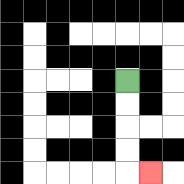{'start': '[5, 3]', 'end': '[6, 7]', 'path_directions': 'D,D,D,D,R', 'path_coordinates': '[[5, 3], [5, 4], [5, 5], [5, 6], [5, 7], [6, 7]]'}